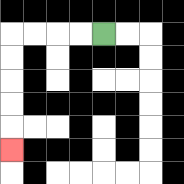{'start': '[4, 1]', 'end': '[0, 6]', 'path_directions': 'L,L,L,L,D,D,D,D,D', 'path_coordinates': '[[4, 1], [3, 1], [2, 1], [1, 1], [0, 1], [0, 2], [0, 3], [0, 4], [0, 5], [0, 6]]'}